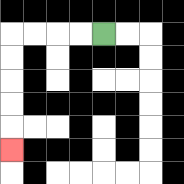{'start': '[4, 1]', 'end': '[0, 6]', 'path_directions': 'L,L,L,L,D,D,D,D,D', 'path_coordinates': '[[4, 1], [3, 1], [2, 1], [1, 1], [0, 1], [0, 2], [0, 3], [0, 4], [0, 5], [0, 6]]'}